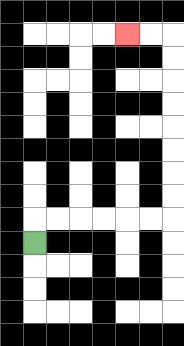{'start': '[1, 10]', 'end': '[5, 1]', 'path_directions': 'U,R,R,R,R,R,R,U,U,U,U,U,U,U,U,L,L', 'path_coordinates': '[[1, 10], [1, 9], [2, 9], [3, 9], [4, 9], [5, 9], [6, 9], [7, 9], [7, 8], [7, 7], [7, 6], [7, 5], [7, 4], [7, 3], [7, 2], [7, 1], [6, 1], [5, 1]]'}